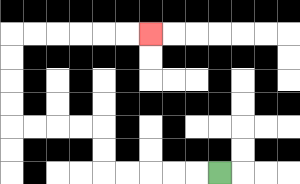{'start': '[9, 7]', 'end': '[6, 1]', 'path_directions': 'L,L,L,L,L,U,U,L,L,L,L,U,U,U,U,R,R,R,R,R,R', 'path_coordinates': '[[9, 7], [8, 7], [7, 7], [6, 7], [5, 7], [4, 7], [4, 6], [4, 5], [3, 5], [2, 5], [1, 5], [0, 5], [0, 4], [0, 3], [0, 2], [0, 1], [1, 1], [2, 1], [3, 1], [4, 1], [5, 1], [6, 1]]'}